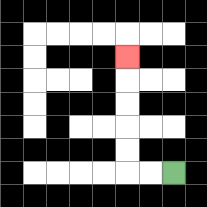{'start': '[7, 7]', 'end': '[5, 2]', 'path_directions': 'L,L,U,U,U,U,U', 'path_coordinates': '[[7, 7], [6, 7], [5, 7], [5, 6], [5, 5], [5, 4], [5, 3], [5, 2]]'}